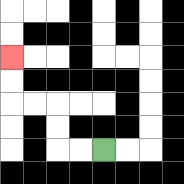{'start': '[4, 6]', 'end': '[0, 2]', 'path_directions': 'L,L,U,U,L,L,U,U', 'path_coordinates': '[[4, 6], [3, 6], [2, 6], [2, 5], [2, 4], [1, 4], [0, 4], [0, 3], [0, 2]]'}